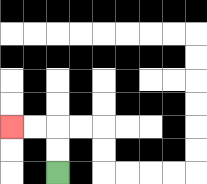{'start': '[2, 7]', 'end': '[0, 5]', 'path_directions': 'U,U,L,L', 'path_coordinates': '[[2, 7], [2, 6], [2, 5], [1, 5], [0, 5]]'}